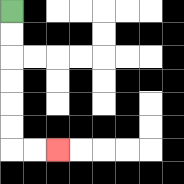{'start': '[0, 0]', 'end': '[2, 6]', 'path_directions': 'D,D,D,D,D,D,R,R', 'path_coordinates': '[[0, 0], [0, 1], [0, 2], [0, 3], [0, 4], [0, 5], [0, 6], [1, 6], [2, 6]]'}